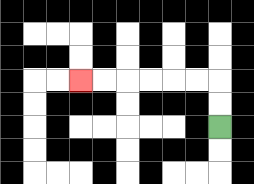{'start': '[9, 5]', 'end': '[3, 3]', 'path_directions': 'U,U,L,L,L,L,L,L', 'path_coordinates': '[[9, 5], [9, 4], [9, 3], [8, 3], [7, 3], [6, 3], [5, 3], [4, 3], [3, 3]]'}